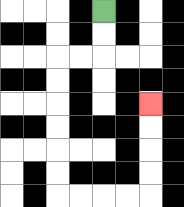{'start': '[4, 0]', 'end': '[6, 4]', 'path_directions': 'D,D,L,L,D,D,D,D,D,D,R,R,R,R,U,U,U,U', 'path_coordinates': '[[4, 0], [4, 1], [4, 2], [3, 2], [2, 2], [2, 3], [2, 4], [2, 5], [2, 6], [2, 7], [2, 8], [3, 8], [4, 8], [5, 8], [6, 8], [6, 7], [6, 6], [6, 5], [6, 4]]'}